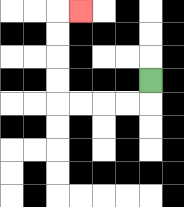{'start': '[6, 3]', 'end': '[3, 0]', 'path_directions': 'D,L,L,L,L,U,U,U,U,R', 'path_coordinates': '[[6, 3], [6, 4], [5, 4], [4, 4], [3, 4], [2, 4], [2, 3], [2, 2], [2, 1], [2, 0], [3, 0]]'}